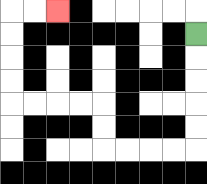{'start': '[8, 1]', 'end': '[2, 0]', 'path_directions': 'D,D,D,D,D,L,L,L,L,U,U,L,L,L,L,U,U,U,U,R,R', 'path_coordinates': '[[8, 1], [8, 2], [8, 3], [8, 4], [8, 5], [8, 6], [7, 6], [6, 6], [5, 6], [4, 6], [4, 5], [4, 4], [3, 4], [2, 4], [1, 4], [0, 4], [0, 3], [0, 2], [0, 1], [0, 0], [1, 0], [2, 0]]'}